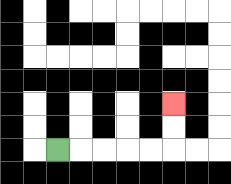{'start': '[2, 6]', 'end': '[7, 4]', 'path_directions': 'R,R,R,R,R,U,U', 'path_coordinates': '[[2, 6], [3, 6], [4, 6], [5, 6], [6, 6], [7, 6], [7, 5], [7, 4]]'}